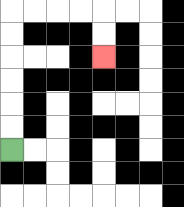{'start': '[0, 6]', 'end': '[4, 2]', 'path_directions': 'U,U,U,U,U,U,R,R,R,R,D,D', 'path_coordinates': '[[0, 6], [0, 5], [0, 4], [0, 3], [0, 2], [0, 1], [0, 0], [1, 0], [2, 0], [3, 0], [4, 0], [4, 1], [4, 2]]'}